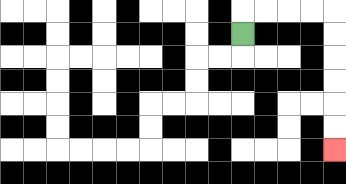{'start': '[10, 1]', 'end': '[14, 6]', 'path_directions': 'U,R,R,R,R,D,D,D,D,D,D', 'path_coordinates': '[[10, 1], [10, 0], [11, 0], [12, 0], [13, 0], [14, 0], [14, 1], [14, 2], [14, 3], [14, 4], [14, 5], [14, 6]]'}